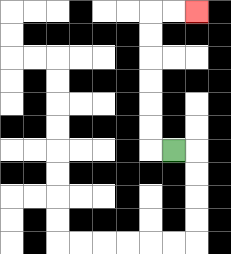{'start': '[7, 6]', 'end': '[8, 0]', 'path_directions': 'L,U,U,U,U,U,U,R,R', 'path_coordinates': '[[7, 6], [6, 6], [6, 5], [6, 4], [6, 3], [6, 2], [6, 1], [6, 0], [7, 0], [8, 0]]'}